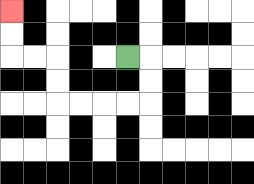{'start': '[5, 2]', 'end': '[0, 0]', 'path_directions': 'R,D,D,L,L,L,L,U,U,L,L,U,U', 'path_coordinates': '[[5, 2], [6, 2], [6, 3], [6, 4], [5, 4], [4, 4], [3, 4], [2, 4], [2, 3], [2, 2], [1, 2], [0, 2], [0, 1], [0, 0]]'}